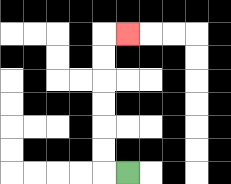{'start': '[5, 7]', 'end': '[5, 1]', 'path_directions': 'L,U,U,U,U,U,U,R', 'path_coordinates': '[[5, 7], [4, 7], [4, 6], [4, 5], [4, 4], [4, 3], [4, 2], [4, 1], [5, 1]]'}